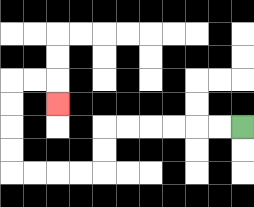{'start': '[10, 5]', 'end': '[2, 4]', 'path_directions': 'L,L,L,L,L,L,D,D,L,L,L,L,U,U,U,U,R,R,D', 'path_coordinates': '[[10, 5], [9, 5], [8, 5], [7, 5], [6, 5], [5, 5], [4, 5], [4, 6], [4, 7], [3, 7], [2, 7], [1, 7], [0, 7], [0, 6], [0, 5], [0, 4], [0, 3], [1, 3], [2, 3], [2, 4]]'}